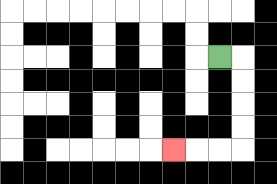{'start': '[9, 2]', 'end': '[7, 6]', 'path_directions': 'R,D,D,D,D,L,L,L', 'path_coordinates': '[[9, 2], [10, 2], [10, 3], [10, 4], [10, 5], [10, 6], [9, 6], [8, 6], [7, 6]]'}